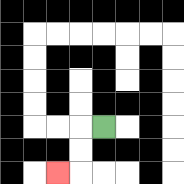{'start': '[4, 5]', 'end': '[2, 7]', 'path_directions': 'L,D,D,L', 'path_coordinates': '[[4, 5], [3, 5], [3, 6], [3, 7], [2, 7]]'}